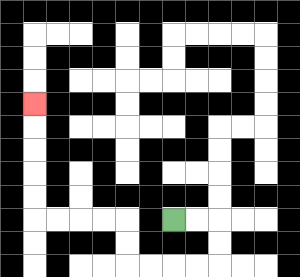{'start': '[7, 9]', 'end': '[1, 4]', 'path_directions': 'R,R,D,D,L,L,L,L,U,U,L,L,L,L,U,U,U,U,U', 'path_coordinates': '[[7, 9], [8, 9], [9, 9], [9, 10], [9, 11], [8, 11], [7, 11], [6, 11], [5, 11], [5, 10], [5, 9], [4, 9], [3, 9], [2, 9], [1, 9], [1, 8], [1, 7], [1, 6], [1, 5], [1, 4]]'}